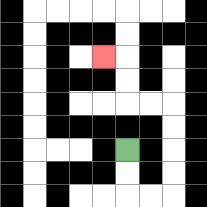{'start': '[5, 6]', 'end': '[4, 2]', 'path_directions': 'D,D,R,R,U,U,U,U,L,L,U,U,L', 'path_coordinates': '[[5, 6], [5, 7], [5, 8], [6, 8], [7, 8], [7, 7], [7, 6], [7, 5], [7, 4], [6, 4], [5, 4], [5, 3], [5, 2], [4, 2]]'}